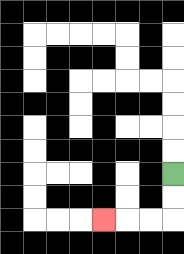{'start': '[7, 7]', 'end': '[4, 9]', 'path_directions': 'D,D,L,L,L', 'path_coordinates': '[[7, 7], [7, 8], [7, 9], [6, 9], [5, 9], [4, 9]]'}